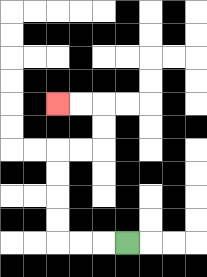{'start': '[5, 10]', 'end': '[2, 4]', 'path_directions': 'L,L,L,U,U,U,U,R,R,U,U,L,L', 'path_coordinates': '[[5, 10], [4, 10], [3, 10], [2, 10], [2, 9], [2, 8], [2, 7], [2, 6], [3, 6], [4, 6], [4, 5], [4, 4], [3, 4], [2, 4]]'}